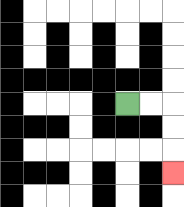{'start': '[5, 4]', 'end': '[7, 7]', 'path_directions': 'R,R,D,D,D', 'path_coordinates': '[[5, 4], [6, 4], [7, 4], [7, 5], [7, 6], [7, 7]]'}